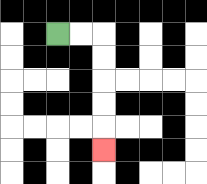{'start': '[2, 1]', 'end': '[4, 6]', 'path_directions': 'R,R,D,D,D,D,D', 'path_coordinates': '[[2, 1], [3, 1], [4, 1], [4, 2], [4, 3], [4, 4], [4, 5], [4, 6]]'}